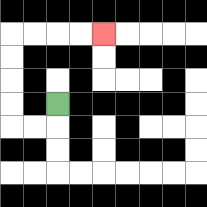{'start': '[2, 4]', 'end': '[4, 1]', 'path_directions': 'D,L,L,U,U,U,U,R,R,R,R', 'path_coordinates': '[[2, 4], [2, 5], [1, 5], [0, 5], [0, 4], [0, 3], [0, 2], [0, 1], [1, 1], [2, 1], [3, 1], [4, 1]]'}